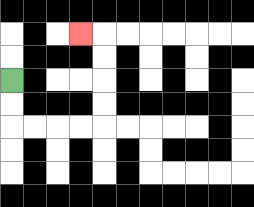{'start': '[0, 3]', 'end': '[3, 1]', 'path_directions': 'D,D,R,R,R,R,U,U,U,U,L', 'path_coordinates': '[[0, 3], [0, 4], [0, 5], [1, 5], [2, 5], [3, 5], [4, 5], [4, 4], [4, 3], [4, 2], [4, 1], [3, 1]]'}